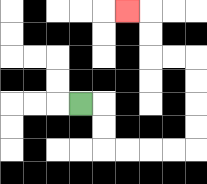{'start': '[3, 4]', 'end': '[5, 0]', 'path_directions': 'R,D,D,R,R,R,R,U,U,U,U,L,L,U,U,L', 'path_coordinates': '[[3, 4], [4, 4], [4, 5], [4, 6], [5, 6], [6, 6], [7, 6], [8, 6], [8, 5], [8, 4], [8, 3], [8, 2], [7, 2], [6, 2], [6, 1], [6, 0], [5, 0]]'}